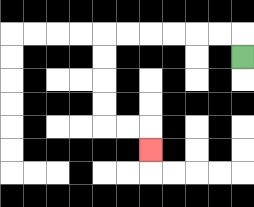{'start': '[10, 2]', 'end': '[6, 6]', 'path_directions': 'U,L,L,L,L,L,L,D,D,D,D,R,R,D', 'path_coordinates': '[[10, 2], [10, 1], [9, 1], [8, 1], [7, 1], [6, 1], [5, 1], [4, 1], [4, 2], [4, 3], [4, 4], [4, 5], [5, 5], [6, 5], [6, 6]]'}